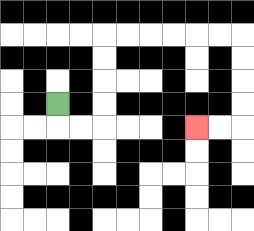{'start': '[2, 4]', 'end': '[8, 5]', 'path_directions': 'D,R,R,U,U,U,U,R,R,R,R,R,R,D,D,D,D,L,L', 'path_coordinates': '[[2, 4], [2, 5], [3, 5], [4, 5], [4, 4], [4, 3], [4, 2], [4, 1], [5, 1], [6, 1], [7, 1], [8, 1], [9, 1], [10, 1], [10, 2], [10, 3], [10, 4], [10, 5], [9, 5], [8, 5]]'}